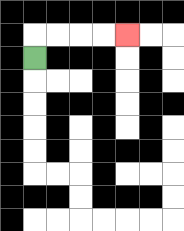{'start': '[1, 2]', 'end': '[5, 1]', 'path_directions': 'U,R,R,R,R', 'path_coordinates': '[[1, 2], [1, 1], [2, 1], [3, 1], [4, 1], [5, 1]]'}